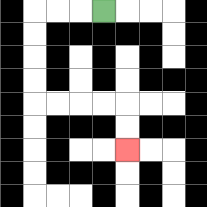{'start': '[4, 0]', 'end': '[5, 6]', 'path_directions': 'L,L,L,D,D,D,D,R,R,R,R,D,D', 'path_coordinates': '[[4, 0], [3, 0], [2, 0], [1, 0], [1, 1], [1, 2], [1, 3], [1, 4], [2, 4], [3, 4], [4, 4], [5, 4], [5, 5], [5, 6]]'}